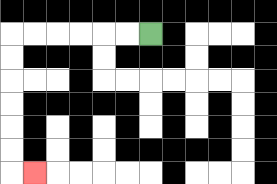{'start': '[6, 1]', 'end': '[1, 7]', 'path_directions': 'L,L,L,L,L,L,D,D,D,D,D,D,R', 'path_coordinates': '[[6, 1], [5, 1], [4, 1], [3, 1], [2, 1], [1, 1], [0, 1], [0, 2], [0, 3], [0, 4], [0, 5], [0, 6], [0, 7], [1, 7]]'}